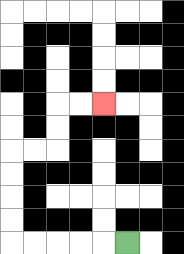{'start': '[5, 10]', 'end': '[4, 4]', 'path_directions': 'L,L,L,L,L,U,U,U,U,R,R,U,U,R,R', 'path_coordinates': '[[5, 10], [4, 10], [3, 10], [2, 10], [1, 10], [0, 10], [0, 9], [0, 8], [0, 7], [0, 6], [1, 6], [2, 6], [2, 5], [2, 4], [3, 4], [4, 4]]'}